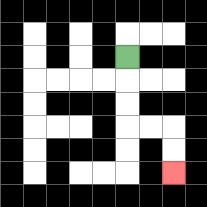{'start': '[5, 2]', 'end': '[7, 7]', 'path_directions': 'D,D,D,R,R,D,D', 'path_coordinates': '[[5, 2], [5, 3], [5, 4], [5, 5], [6, 5], [7, 5], [7, 6], [7, 7]]'}